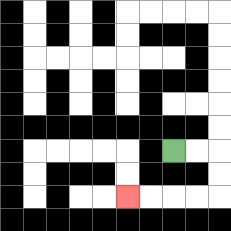{'start': '[7, 6]', 'end': '[5, 8]', 'path_directions': 'R,R,D,D,L,L,L,L', 'path_coordinates': '[[7, 6], [8, 6], [9, 6], [9, 7], [9, 8], [8, 8], [7, 8], [6, 8], [5, 8]]'}